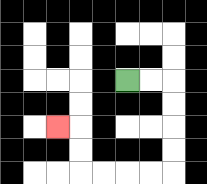{'start': '[5, 3]', 'end': '[2, 5]', 'path_directions': 'R,R,D,D,D,D,L,L,L,L,U,U,L', 'path_coordinates': '[[5, 3], [6, 3], [7, 3], [7, 4], [7, 5], [7, 6], [7, 7], [6, 7], [5, 7], [4, 7], [3, 7], [3, 6], [3, 5], [2, 5]]'}